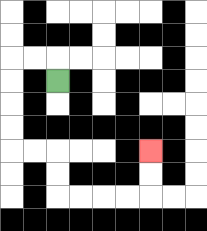{'start': '[2, 3]', 'end': '[6, 6]', 'path_directions': 'U,L,L,D,D,D,D,R,R,D,D,R,R,R,R,U,U', 'path_coordinates': '[[2, 3], [2, 2], [1, 2], [0, 2], [0, 3], [0, 4], [0, 5], [0, 6], [1, 6], [2, 6], [2, 7], [2, 8], [3, 8], [4, 8], [5, 8], [6, 8], [6, 7], [6, 6]]'}